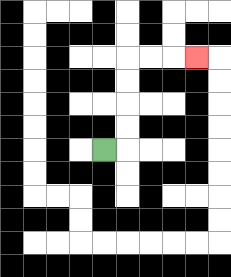{'start': '[4, 6]', 'end': '[8, 2]', 'path_directions': 'R,U,U,U,U,R,R,R', 'path_coordinates': '[[4, 6], [5, 6], [5, 5], [5, 4], [5, 3], [5, 2], [6, 2], [7, 2], [8, 2]]'}